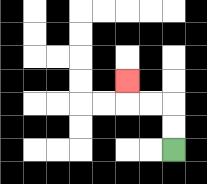{'start': '[7, 6]', 'end': '[5, 3]', 'path_directions': 'U,U,L,L,U', 'path_coordinates': '[[7, 6], [7, 5], [7, 4], [6, 4], [5, 4], [5, 3]]'}